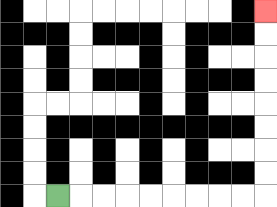{'start': '[2, 8]', 'end': '[11, 0]', 'path_directions': 'R,R,R,R,R,R,R,R,R,U,U,U,U,U,U,U,U', 'path_coordinates': '[[2, 8], [3, 8], [4, 8], [5, 8], [6, 8], [7, 8], [8, 8], [9, 8], [10, 8], [11, 8], [11, 7], [11, 6], [11, 5], [11, 4], [11, 3], [11, 2], [11, 1], [11, 0]]'}